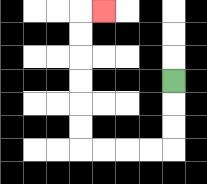{'start': '[7, 3]', 'end': '[4, 0]', 'path_directions': 'D,D,D,L,L,L,L,U,U,U,U,U,U,R', 'path_coordinates': '[[7, 3], [7, 4], [7, 5], [7, 6], [6, 6], [5, 6], [4, 6], [3, 6], [3, 5], [3, 4], [3, 3], [3, 2], [3, 1], [3, 0], [4, 0]]'}